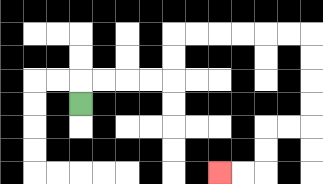{'start': '[3, 4]', 'end': '[9, 7]', 'path_directions': 'U,R,R,R,R,U,U,R,R,R,R,R,R,D,D,D,D,L,L,D,D,L,L', 'path_coordinates': '[[3, 4], [3, 3], [4, 3], [5, 3], [6, 3], [7, 3], [7, 2], [7, 1], [8, 1], [9, 1], [10, 1], [11, 1], [12, 1], [13, 1], [13, 2], [13, 3], [13, 4], [13, 5], [12, 5], [11, 5], [11, 6], [11, 7], [10, 7], [9, 7]]'}